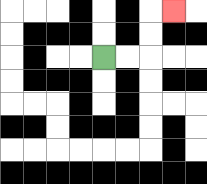{'start': '[4, 2]', 'end': '[7, 0]', 'path_directions': 'R,R,U,U,R', 'path_coordinates': '[[4, 2], [5, 2], [6, 2], [6, 1], [6, 0], [7, 0]]'}